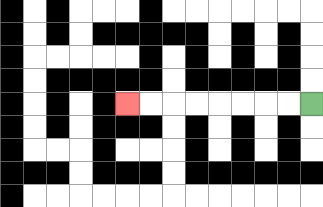{'start': '[13, 4]', 'end': '[5, 4]', 'path_directions': 'L,L,L,L,L,L,L,L', 'path_coordinates': '[[13, 4], [12, 4], [11, 4], [10, 4], [9, 4], [8, 4], [7, 4], [6, 4], [5, 4]]'}